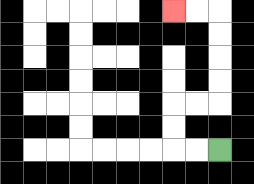{'start': '[9, 6]', 'end': '[7, 0]', 'path_directions': 'L,L,U,U,R,R,U,U,U,U,L,L', 'path_coordinates': '[[9, 6], [8, 6], [7, 6], [7, 5], [7, 4], [8, 4], [9, 4], [9, 3], [9, 2], [9, 1], [9, 0], [8, 0], [7, 0]]'}